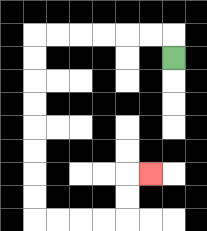{'start': '[7, 2]', 'end': '[6, 7]', 'path_directions': 'U,L,L,L,L,L,L,D,D,D,D,D,D,D,D,R,R,R,R,U,U,R', 'path_coordinates': '[[7, 2], [7, 1], [6, 1], [5, 1], [4, 1], [3, 1], [2, 1], [1, 1], [1, 2], [1, 3], [1, 4], [1, 5], [1, 6], [1, 7], [1, 8], [1, 9], [2, 9], [3, 9], [4, 9], [5, 9], [5, 8], [5, 7], [6, 7]]'}